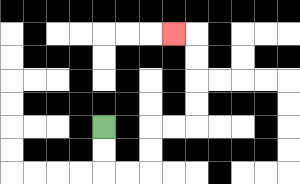{'start': '[4, 5]', 'end': '[7, 1]', 'path_directions': 'D,D,R,R,U,U,R,R,U,U,U,U,L', 'path_coordinates': '[[4, 5], [4, 6], [4, 7], [5, 7], [6, 7], [6, 6], [6, 5], [7, 5], [8, 5], [8, 4], [8, 3], [8, 2], [8, 1], [7, 1]]'}